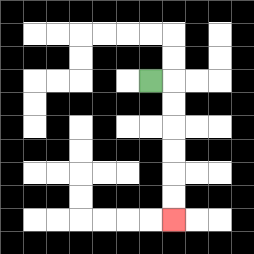{'start': '[6, 3]', 'end': '[7, 9]', 'path_directions': 'R,D,D,D,D,D,D', 'path_coordinates': '[[6, 3], [7, 3], [7, 4], [7, 5], [7, 6], [7, 7], [7, 8], [7, 9]]'}